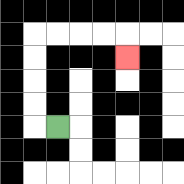{'start': '[2, 5]', 'end': '[5, 2]', 'path_directions': 'L,U,U,U,U,R,R,R,R,D', 'path_coordinates': '[[2, 5], [1, 5], [1, 4], [1, 3], [1, 2], [1, 1], [2, 1], [3, 1], [4, 1], [5, 1], [5, 2]]'}